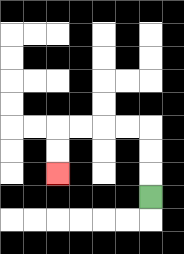{'start': '[6, 8]', 'end': '[2, 7]', 'path_directions': 'U,U,U,L,L,L,L,D,D', 'path_coordinates': '[[6, 8], [6, 7], [6, 6], [6, 5], [5, 5], [4, 5], [3, 5], [2, 5], [2, 6], [2, 7]]'}